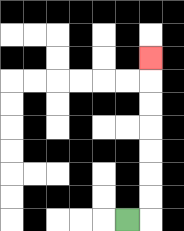{'start': '[5, 9]', 'end': '[6, 2]', 'path_directions': 'R,U,U,U,U,U,U,U', 'path_coordinates': '[[5, 9], [6, 9], [6, 8], [6, 7], [6, 6], [6, 5], [6, 4], [6, 3], [6, 2]]'}